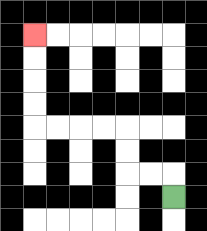{'start': '[7, 8]', 'end': '[1, 1]', 'path_directions': 'U,L,L,U,U,L,L,L,L,U,U,U,U', 'path_coordinates': '[[7, 8], [7, 7], [6, 7], [5, 7], [5, 6], [5, 5], [4, 5], [3, 5], [2, 5], [1, 5], [1, 4], [1, 3], [1, 2], [1, 1]]'}